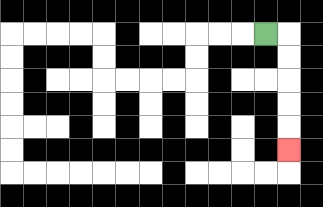{'start': '[11, 1]', 'end': '[12, 6]', 'path_directions': 'R,D,D,D,D,D', 'path_coordinates': '[[11, 1], [12, 1], [12, 2], [12, 3], [12, 4], [12, 5], [12, 6]]'}